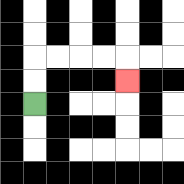{'start': '[1, 4]', 'end': '[5, 3]', 'path_directions': 'U,U,R,R,R,R,D', 'path_coordinates': '[[1, 4], [1, 3], [1, 2], [2, 2], [3, 2], [4, 2], [5, 2], [5, 3]]'}